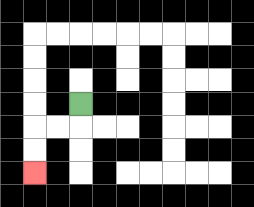{'start': '[3, 4]', 'end': '[1, 7]', 'path_directions': 'D,L,L,D,D', 'path_coordinates': '[[3, 4], [3, 5], [2, 5], [1, 5], [1, 6], [1, 7]]'}